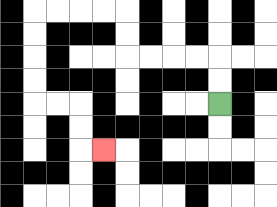{'start': '[9, 4]', 'end': '[4, 6]', 'path_directions': 'U,U,L,L,L,L,U,U,L,L,L,L,D,D,D,D,R,R,D,D,R', 'path_coordinates': '[[9, 4], [9, 3], [9, 2], [8, 2], [7, 2], [6, 2], [5, 2], [5, 1], [5, 0], [4, 0], [3, 0], [2, 0], [1, 0], [1, 1], [1, 2], [1, 3], [1, 4], [2, 4], [3, 4], [3, 5], [3, 6], [4, 6]]'}